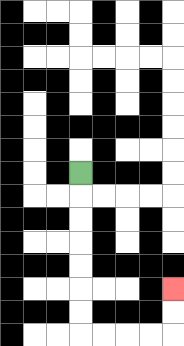{'start': '[3, 7]', 'end': '[7, 12]', 'path_directions': 'D,D,D,D,D,D,D,R,R,R,R,U,U', 'path_coordinates': '[[3, 7], [3, 8], [3, 9], [3, 10], [3, 11], [3, 12], [3, 13], [3, 14], [4, 14], [5, 14], [6, 14], [7, 14], [7, 13], [7, 12]]'}